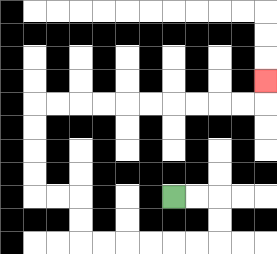{'start': '[7, 8]', 'end': '[11, 3]', 'path_directions': 'R,R,D,D,L,L,L,L,L,L,U,U,L,L,U,U,U,U,R,R,R,R,R,R,R,R,R,R,U', 'path_coordinates': '[[7, 8], [8, 8], [9, 8], [9, 9], [9, 10], [8, 10], [7, 10], [6, 10], [5, 10], [4, 10], [3, 10], [3, 9], [3, 8], [2, 8], [1, 8], [1, 7], [1, 6], [1, 5], [1, 4], [2, 4], [3, 4], [4, 4], [5, 4], [6, 4], [7, 4], [8, 4], [9, 4], [10, 4], [11, 4], [11, 3]]'}